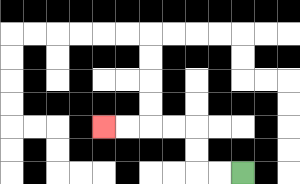{'start': '[10, 7]', 'end': '[4, 5]', 'path_directions': 'L,L,U,U,L,L,L,L', 'path_coordinates': '[[10, 7], [9, 7], [8, 7], [8, 6], [8, 5], [7, 5], [6, 5], [5, 5], [4, 5]]'}